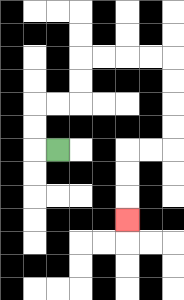{'start': '[2, 6]', 'end': '[5, 9]', 'path_directions': 'L,U,U,R,R,U,U,R,R,R,R,D,D,D,D,L,L,D,D,D', 'path_coordinates': '[[2, 6], [1, 6], [1, 5], [1, 4], [2, 4], [3, 4], [3, 3], [3, 2], [4, 2], [5, 2], [6, 2], [7, 2], [7, 3], [7, 4], [7, 5], [7, 6], [6, 6], [5, 6], [5, 7], [5, 8], [5, 9]]'}